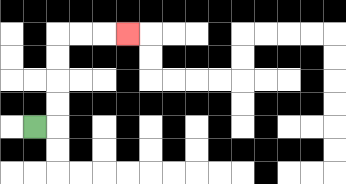{'start': '[1, 5]', 'end': '[5, 1]', 'path_directions': 'R,U,U,U,U,R,R,R', 'path_coordinates': '[[1, 5], [2, 5], [2, 4], [2, 3], [2, 2], [2, 1], [3, 1], [4, 1], [5, 1]]'}